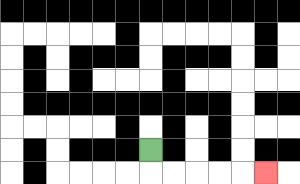{'start': '[6, 6]', 'end': '[11, 7]', 'path_directions': 'D,R,R,R,R,R', 'path_coordinates': '[[6, 6], [6, 7], [7, 7], [8, 7], [9, 7], [10, 7], [11, 7]]'}